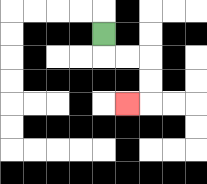{'start': '[4, 1]', 'end': '[5, 4]', 'path_directions': 'D,R,R,D,D,L', 'path_coordinates': '[[4, 1], [4, 2], [5, 2], [6, 2], [6, 3], [6, 4], [5, 4]]'}